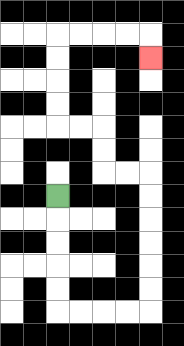{'start': '[2, 8]', 'end': '[6, 2]', 'path_directions': 'D,D,D,D,D,R,R,R,R,U,U,U,U,U,U,L,L,U,U,L,L,U,U,U,U,R,R,R,R,D', 'path_coordinates': '[[2, 8], [2, 9], [2, 10], [2, 11], [2, 12], [2, 13], [3, 13], [4, 13], [5, 13], [6, 13], [6, 12], [6, 11], [6, 10], [6, 9], [6, 8], [6, 7], [5, 7], [4, 7], [4, 6], [4, 5], [3, 5], [2, 5], [2, 4], [2, 3], [2, 2], [2, 1], [3, 1], [4, 1], [5, 1], [6, 1], [6, 2]]'}